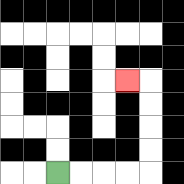{'start': '[2, 7]', 'end': '[5, 3]', 'path_directions': 'R,R,R,R,U,U,U,U,L', 'path_coordinates': '[[2, 7], [3, 7], [4, 7], [5, 7], [6, 7], [6, 6], [6, 5], [6, 4], [6, 3], [5, 3]]'}